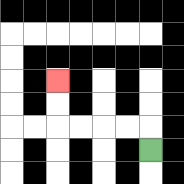{'start': '[6, 6]', 'end': '[2, 3]', 'path_directions': 'U,L,L,L,L,U,U', 'path_coordinates': '[[6, 6], [6, 5], [5, 5], [4, 5], [3, 5], [2, 5], [2, 4], [2, 3]]'}